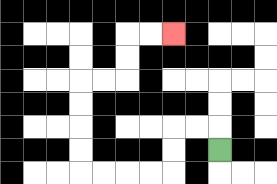{'start': '[9, 6]', 'end': '[7, 1]', 'path_directions': 'U,L,L,D,D,L,L,L,L,U,U,U,U,R,R,U,U,R,R', 'path_coordinates': '[[9, 6], [9, 5], [8, 5], [7, 5], [7, 6], [7, 7], [6, 7], [5, 7], [4, 7], [3, 7], [3, 6], [3, 5], [3, 4], [3, 3], [4, 3], [5, 3], [5, 2], [5, 1], [6, 1], [7, 1]]'}